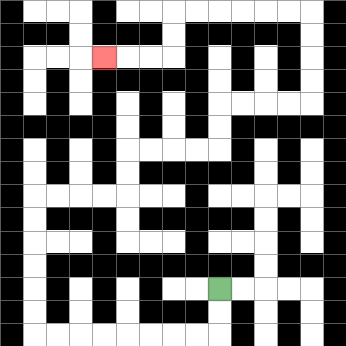{'start': '[9, 12]', 'end': '[4, 2]', 'path_directions': 'D,D,L,L,L,L,L,L,L,L,U,U,U,U,U,U,R,R,R,R,U,U,R,R,R,R,U,U,R,R,R,R,U,U,U,U,L,L,L,L,L,L,D,D,L,L,L', 'path_coordinates': '[[9, 12], [9, 13], [9, 14], [8, 14], [7, 14], [6, 14], [5, 14], [4, 14], [3, 14], [2, 14], [1, 14], [1, 13], [1, 12], [1, 11], [1, 10], [1, 9], [1, 8], [2, 8], [3, 8], [4, 8], [5, 8], [5, 7], [5, 6], [6, 6], [7, 6], [8, 6], [9, 6], [9, 5], [9, 4], [10, 4], [11, 4], [12, 4], [13, 4], [13, 3], [13, 2], [13, 1], [13, 0], [12, 0], [11, 0], [10, 0], [9, 0], [8, 0], [7, 0], [7, 1], [7, 2], [6, 2], [5, 2], [4, 2]]'}